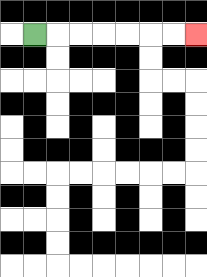{'start': '[1, 1]', 'end': '[8, 1]', 'path_directions': 'R,R,R,R,R,R,R', 'path_coordinates': '[[1, 1], [2, 1], [3, 1], [4, 1], [5, 1], [6, 1], [7, 1], [8, 1]]'}